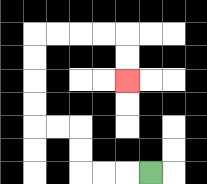{'start': '[6, 7]', 'end': '[5, 3]', 'path_directions': 'L,L,L,U,U,L,L,U,U,U,U,R,R,R,R,D,D', 'path_coordinates': '[[6, 7], [5, 7], [4, 7], [3, 7], [3, 6], [3, 5], [2, 5], [1, 5], [1, 4], [1, 3], [1, 2], [1, 1], [2, 1], [3, 1], [4, 1], [5, 1], [5, 2], [5, 3]]'}